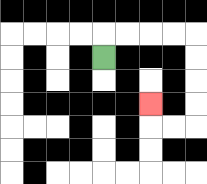{'start': '[4, 2]', 'end': '[6, 4]', 'path_directions': 'U,R,R,R,R,D,D,D,D,L,L,U', 'path_coordinates': '[[4, 2], [4, 1], [5, 1], [6, 1], [7, 1], [8, 1], [8, 2], [8, 3], [8, 4], [8, 5], [7, 5], [6, 5], [6, 4]]'}